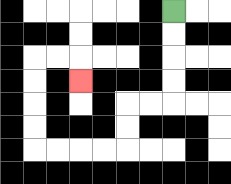{'start': '[7, 0]', 'end': '[3, 3]', 'path_directions': 'D,D,D,D,L,L,D,D,L,L,L,L,U,U,U,U,R,R,D', 'path_coordinates': '[[7, 0], [7, 1], [7, 2], [7, 3], [7, 4], [6, 4], [5, 4], [5, 5], [5, 6], [4, 6], [3, 6], [2, 6], [1, 6], [1, 5], [1, 4], [1, 3], [1, 2], [2, 2], [3, 2], [3, 3]]'}